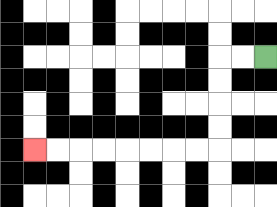{'start': '[11, 2]', 'end': '[1, 6]', 'path_directions': 'L,L,D,D,D,D,L,L,L,L,L,L,L,L', 'path_coordinates': '[[11, 2], [10, 2], [9, 2], [9, 3], [9, 4], [9, 5], [9, 6], [8, 6], [7, 6], [6, 6], [5, 6], [4, 6], [3, 6], [2, 6], [1, 6]]'}